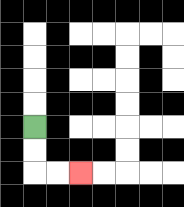{'start': '[1, 5]', 'end': '[3, 7]', 'path_directions': 'D,D,R,R', 'path_coordinates': '[[1, 5], [1, 6], [1, 7], [2, 7], [3, 7]]'}